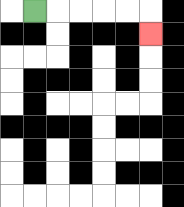{'start': '[1, 0]', 'end': '[6, 1]', 'path_directions': 'R,R,R,R,R,D', 'path_coordinates': '[[1, 0], [2, 0], [3, 0], [4, 0], [5, 0], [6, 0], [6, 1]]'}